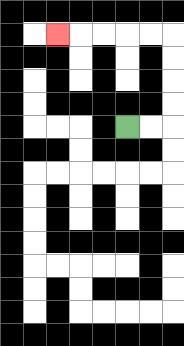{'start': '[5, 5]', 'end': '[2, 1]', 'path_directions': 'R,R,U,U,U,U,L,L,L,L,L', 'path_coordinates': '[[5, 5], [6, 5], [7, 5], [7, 4], [7, 3], [7, 2], [7, 1], [6, 1], [5, 1], [4, 1], [3, 1], [2, 1]]'}